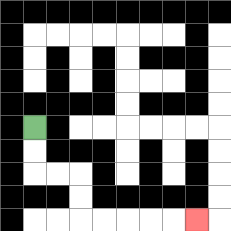{'start': '[1, 5]', 'end': '[8, 9]', 'path_directions': 'D,D,R,R,D,D,R,R,R,R,R', 'path_coordinates': '[[1, 5], [1, 6], [1, 7], [2, 7], [3, 7], [3, 8], [3, 9], [4, 9], [5, 9], [6, 9], [7, 9], [8, 9]]'}